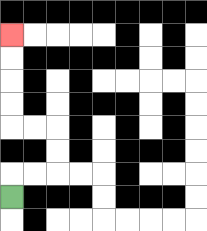{'start': '[0, 8]', 'end': '[0, 1]', 'path_directions': 'U,R,R,U,U,L,L,U,U,U,U', 'path_coordinates': '[[0, 8], [0, 7], [1, 7], [2, 7], [2, 6], [2, 5], [1, 5], [0, 5], [0, 4], [0, 3], [0, 2], [0, 1]]'}